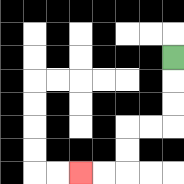{'start': '[7, 2]', 'end': '[3, 7]', 'path_directions': 'D,D,D,L,L,D,D,L,L', 'path_coordinates': '[[7, 2], [7, 3], [7, 4], [7, 5], [6, 5], [5, 5], [5, 6], [5, 7], [4, 7], [3, 7]]'}